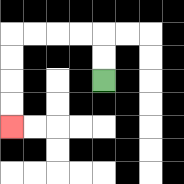{'start': '[4, 3]', 'end': '[0, 5]', 'path_directions': 'U,U,L,L,L,L,D,D,D,D', 'path_coordinates': '[[4, 3], [4, 2], [4, 1], [3, 1], [2, 1], [1, 1], [0, 1], [0, 2], [0, 3], [0, 4], [0, 5]]'}